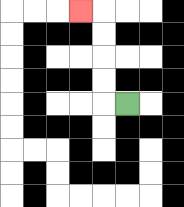{'start': '[5, 4]', 'end': '[3, 0]', 'path_directions': 'L,U,U,U,U,L', 'path_coordinates': '[[5, 4], [4, 4], [4, 3], [4, 2], [4, 1], [4, 0], [3, 0]]'}